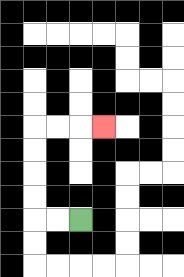{'start': '[3, 9]', 'end': '[4, 5]', 'path_directions': 'L,L,U,U,U,U,R,R,R', 'path_coordinates': '[[3, 9], [2, 9], [1, 9], [1, 8], [1, 7], [1, 6], [1, 5], [2, 5], [3, 5], [4, 5]]'}